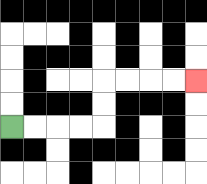{'start': '[0, 5]', 'end': '[8, 3]', 'path_directions': 'R,R,R,R,U,U,R,R,R,R', 'path_coordinates': '[[0, 5], [1, 5], [2, 5], [3, 5], [4, 5], [4, 4], [4, 3], [5, 3], [6, 3], [7, 3], [8, 3]]'}